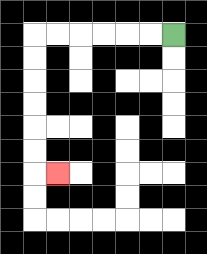{'start': '[7, 1]', 'end': '[2, 7]', 'path_directions': 'L,L,L,L,L,L,D,D,D,D,D,D,R', 'path_coordinates': '[[7, 1], [6, 1], [5, 1], [4, 1], [3, 1], [2, 1], [1, 1], [1, 2], [1, 3], [1, 4], [1, 5], [1, 6], [1, 7], [2, 7]]'}